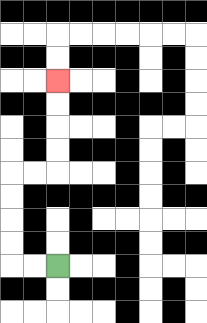{'start': '[2, 11]', 'end': '[2, 3]', 'path_directions': 'L,L,U,U,U,U,R,R,U,U,U,U', 'path_coordinates': '[[2, 11], [1, 11], [0, 11], [0, 10], [0, 9], [0, 8], [0, 7], [1, 7], [2, 7], [2, 6], [2, 5], [2, 4], [2, 3]]'}